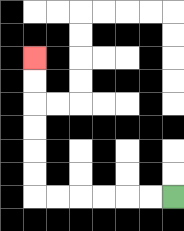{'start': '[7, 8]', 'end': '[1, 2]', 'path_directions': 'L,L,L,L,L,L,U,U,U,U,U,U', 'path_coordinates': '[[7, 8], [6, 8], [5, 8], [4, 8], [3, 8], [2, 8], [1, 8], [1, 7], [1, 6], [1, 5], [1, 4], [1, 3], [1, 2]]'}